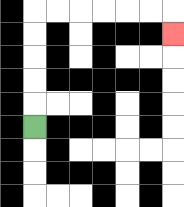{'start': '[1, 5]', 'end': '[7, 1]', 'path_directions': 'U,U,U,U,U,R,R,R,R,R,R,D', 'path_coordinates': '[[1, 5], [1, 4], [1, 3], [1, 2], [1, 1], [1, 0], [2, 0], [3, 0], [4, 0], [5, 0], [6, 0], [7, 0], [7, 1]]'}